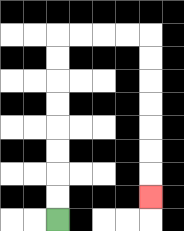{'start': '[2, 9]', 'end': '[6, 8]', 'path_directions': 'U,U,U,U,U,U,U,U,R,R,R,R,D,D,D,D,D,D,D', 'path_coordinates': '[[2, 9], [2, 8], [2, 7], [2, 6], [2, 5], [2, 4], [2, 3], [2, 2], [2, 1], [3, 1], [4, 1], [5, 1], [6, 1], [6, 2], [6, 3], [6, 4], [6, 5], [6, 6], [6, 7], [6, 8]]'}